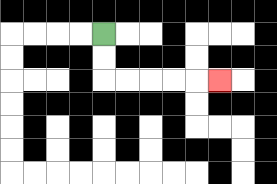{'start': '[4, 1]', 'end': '[9, 3]', 'path_directions': 'D,D,R,R,R,R,R', 'path_coordinates': '[[4, 1], [4, 2], [4, 3], [5, 3], [6, 3], [7, 3], [8, 3], [9, 3]]'}